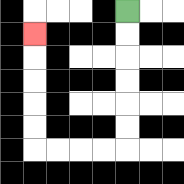{'start': '[5, 0]', 'end': '[1, 1]', 'path_directions': 'D,D,D,D,D,D,L,L,L,L,U,U,U,U,U', 'path_coordinates': '[[5, 0], [5, 1], [5, 2], [5, 3], [5, 4], [5, 5], [5, 6], [4, 6], [3, 6], [2, 6], [1, 6], [1, 5], [1, 4], [1, 3], [1, 2], [1, 1]]'}